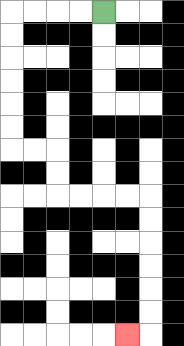{'start': '[4, 0]', 'end': '[5, 14]', 'path_directions': 'L,L,L,L,D,D,D,D,D,D,R,R,D,D,R,R,R,R,D,D,D,D,D,D,L', 'path_coordinates': '[[4, 0], [3, 0], [2, 0], [1, 0], [0, 0], [0, 1], [0, 2], [0, 3], [0, 4], [0, 5], [0, 6], [1, 6], [2, 6], [2, 7], [2, 8], [3, 8], [4, 8], [5, 8], [6, 8], [6, 9], [6, 10], [6, 11], [6, 12], [6, 13], [6, 14], [5, 14]]'}